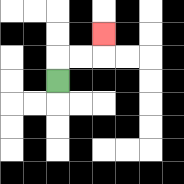{'start': '[2, 3]', 'end': '[4, 1]', 'path_directions': 'U,R,R,U', 'path_coordinates': '[[2, 3], [2, 2], [3, 2], [4, 2], [4, 1]]'}